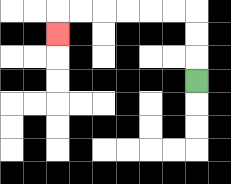{'start': '[8, 3]', 'end': '[2, 1]', 'path_directions': 'U,U,U,L,L,L,L,L,L,D', 'path_coordinates': '[[8, 3], [8, 2], [8, 1], [8, 0], [7, 0], [6, 0], [5, 0], [4, 0], [3, 0], [2, 0], [2, 1]]'}